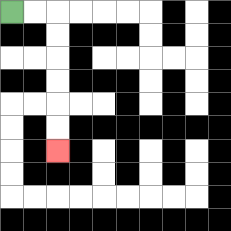{'start': '[0, 0]', 'end': '[2, 6]', 'path_directions': 'R,R,D,D,D,D,D,D', 'path_coordinates': '[[0, 0], [1, 0], [2, 0], [2, 1], [2, 2], [2, 3], [2, 4], [2, 5], [2, 6]]'}